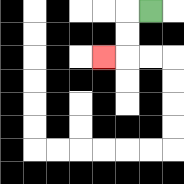{'start': '[6, 0]', 'end': '[4, 2]', 'path_directions': 'L,D,D,L', 'path_coordinates': '[[6, 0], [5, 0], [5, 1], [5, 2], [4, 2]]'}